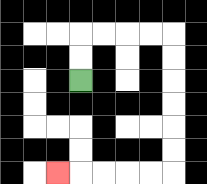{'start': '[3, 3]', 'end': '[2, 7]', 'path_directions': 'U,U,R,R,R,R,D,D,D,D,D,D,L,L,L,L,L', 'path_coordinates': '[[3, 3], [3, 2], [3, 1], [4, 1], [5, 1], [6, 1], [7, 1], [7, 2], [7, 3], [7, 4], [7, 5], [7, 6], [7, 7], [6, 7], [5, 7], [4, 7], [3, 7], [2, 7]]'}